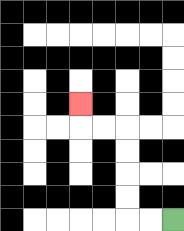{'start': '[7, 9]', 'end': '[3, 4]', 'path_directions': 'L,L,U,U,U,U,L,L,U', 'path_coordinates': '[[7, 9], [6, 9], [5, 9], [5, 8], [5, 7], [5, 6], [5, 5], [4, 5], [3, 5], [3, 4]]'}